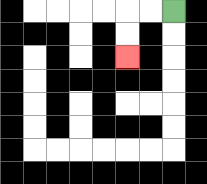{'start': '[7, 0]', 'end': '[5, 2]', 'path_directions': 'L,L,D,D', 'path_coordinates': '[[7, 0], [6, 0], [5, 0], [5, 1], [5, 2]]'}